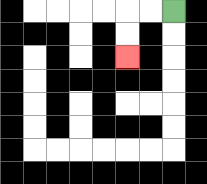{'start': '[7, 0]', 'end': '[5, 2]', 'path_directions': 'L,L,D,D', 'path_coordinates': '[[7, 0], [6, 0], [5, 0], [5, 1], [5, 2]]'}